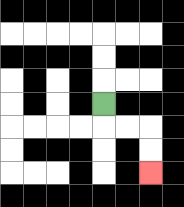{'start': '[4, 4]', 'end': '[6, 7]', 'path_directions': 'D,R,R,D,D', 'path_coordinates': '[[4, 4], [4, 5], [5, 5], [6, 5], [6, 6], [6, 7]]'}